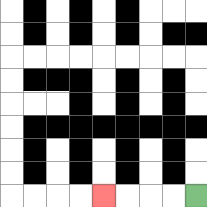{'start': '[8, 8]', 'end': '[4, 8]', 'path_directions': 'L,L,L,L', 'path_coordinates': '[[8, 8], [7, 8], [6, 8], [5, 8], [4, 8]]'}